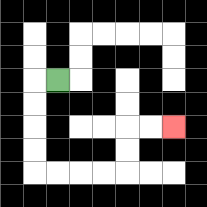{'start': '[2, 3]', 'end': '[7, 5]', 'path_directions': 'L,D,D,D,D,R,R,R,R,U,U,R,R', 'path_coordinates': '[[2, 3], [1, 3], [1, 4], [1, 5], [1, 6], [1, 7], [2, 7], [3, 7], [4, 7], [5, 7], [5, 6], [5, 5], [6, 5], [7, 5]]'}